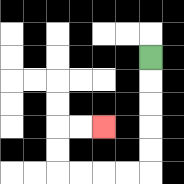{'start': '[6, 2]', 'end': '[4, 5]', 'path_directions': 'D,D,D,D,D,L,L,L,L,U,U,R,R', 'path_coordinates': '[[6, 2], [6, 3], [6, 4], [6, 5], [6, 6], [6, 7], [5, 7], [4, 7], [3, 7], [2, 7], [2, 6], [2, 5], [3, 5], [4, 5]]'}